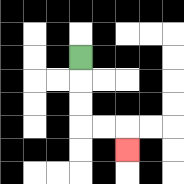{'start': '[3, 2]', 'end': '[5, 6]', 'path_directions': 'D,D,D,R,R,D', 'path_coordinates': '[[3, 2], [3, 3], [3, 4], [3, 5], [4, 5], [5, 5], [5, 6]]'}